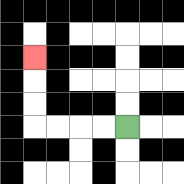{'start': '[5, 5]', 'end': '[1, 2]', 'path_directions': 'L,L,L,L,U,U,U', 'path_coordinates': '[[5, 5], [4, 5], [3, 5], [2, 5], [1, 5], [1, 4], [1, 3], [1, 2]]'}